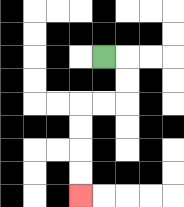{'start': '[4, 2]', 'end': '[3, 8]', 'path_directions': 'R,D,D,L,L,D,D,D,D', 'path_coordinates': '[[4, 2], [5, 2], [5, 3], [5, 4], [4, 4], [3, 4], [3, 5], [3, 6], [3, 7], [3, 8]]'}